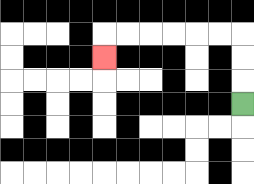{'start': '[10, 4]', 'end': '[4, 2]', 'path_directions': 'U,U,U,L,L,L,L,L,L,D', 'path_coordinates': '[[10, 4], [10, 3], [10, 2], [10, 1], [9, 1], [8, 1], [7, 1], [6, 1], [5, 1], [4, 1], [4, 2]]'}